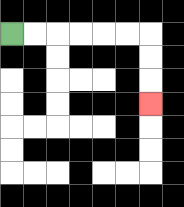{'start': '[0, 1]', 'end': '[6, 4]', 'path_directions': 'R,R,R,R,R,R,D,D,D', 'path_coordinates': '[[0, 1], [1, 1], [2, 1], [3, 1], [4, 1], [5, 1], [6, 1], [6, 2], [6, 3], [6, 4]]'}